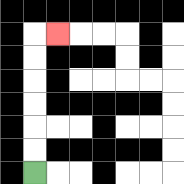{'start': '[1, 7]', 'end': '[2, 1]', 'path_directions': 'U,U,U,U,U,U,R', 'path_coordinates': '[[1, 7], [1, 6], [1, 5], [1, 4], [1, 3], [1, 2], [1, 1], [2, 1]]'}